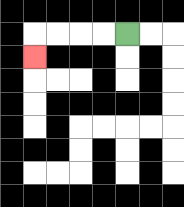{'start': '[5, 1]', 'end': '[1, 2]', 'path_directions': 'L,L,L,L,D', 'path_coordinates': '[[5, 1], [4, 1], [3, 1], [2, 1], [1, 1], [1, 2]]'}